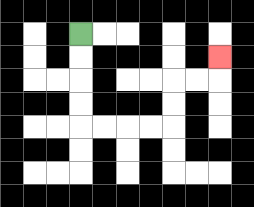{'start': '[3, 1]', 'end': '[9, 2]', 'path_directions': 'D,D,D,D,R,R,R,R,U,U,R,R,U', 'path_coordinates': '[[3, 1], [3, 2], [3, 3], [3, 4], [3, 5], [4, 5], [5, 5], [6, 5], [7, 5], [7, 4], [7, 3], [8, 3], [9, 3], [9, 2]]'}